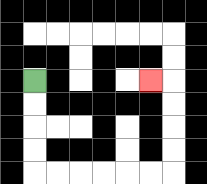{'start': '[1, 3]', 'end': '[6, 3]', 'path_directions': 'D,D,D,D,R,R,R,R,R,R,U,U,U,U,L', 'path_coordinates': '[[1, 3], [1, 4], [1, 5], [1, 6], [1, 7], [2, 7], [3, 7], [4, 7], [5, 7], [6, 7], [7, 7], [7, 6], [7, 5], [7, 4], [7, 3], [6, 3]]'}